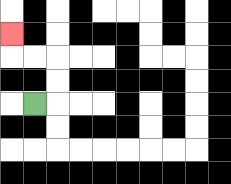{'start': '[1, 4]', 'end': '[0, 1]', 'path_directions': 'R,U,U,L,L,U', 'path_coordinates': '[[1, 4], [2, 4], [2, 3], [2, 2], [1, 2], [0, 2], [0, 1]]'}